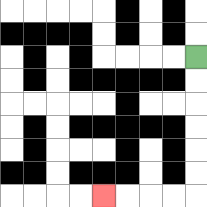{'start': '[8, 2]', 'end': '[4, 8]', 'path_directions': 'D,D,D,D,D,D,L,L,L,L', 'path_coordinates': '[[8, 2], [8, 3], [8, 4], [8, 5], [8, 6], [8, 7], [8, 8], [7, 8], [6, 8], [5, 8], [4, 8]]'}